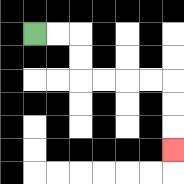{'start': '[1, 1]', 'end': '[7, 6]', 'path_directions': 'R,R,D,D,R,R,R,R,D,D,D', 'path_coordinates': '[[1, 1], [2, 1], [3, 1], [3, 2], [3, 3], [4, 3], [5, 3], [6, 3], [7, 3], [7, 4], [7, 5], [7, 6]]'}